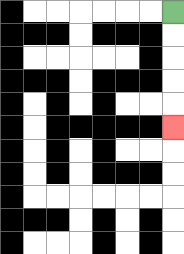{'start': '[7, 0]', 'end': '[7, 5]', 'path_directions': 'D,D,D,D,D', 'path_coordinates': '[[7, 0], [7, 1], [7, 2], [7, 3], [7, 4], [7, 5]]'}